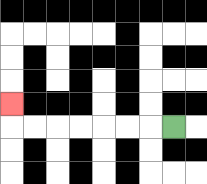{'start': '[7, 5]', 'end': '[0, 4]', 'path_directions': 'L,L,L,L,L,L,L,U', 'path_coordinates': '[[7, 5], [6, 5], [5, 5], [4, 5], [3, 5], [2, 5], [1, 5], [0, 5], [0, 4]]'}